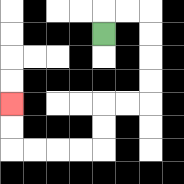{'start': '[4, 1]', 'end': '[0, 4]', 'path_directions': 'U,R,R,D,D,D,D,L,L,D,D,L,L,L,L,U,U', 'path_coordinates': '[[4, 1], [4, 0], [5, 0], [6, 0], [6, 1], [6, 2], [6, 3], [6, 4], [5, 4], [4, 4], [4, 5], [4, 6], [3, 6], [2, 6], [1, 6], [0, 6], [0, 5], [0, 4]]'}